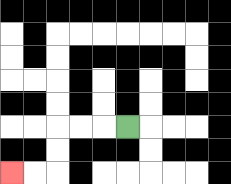{'start': '[5, 5]', 'end': '[0, 7]', 'path_directions': 'L,L,L,D,D,L,L', 'path_coordinates': '[[5, 5], [4, 5], [3, 5], [2, 5], [2, 6], [2, 7], [1, 7], [0, 7]]'}